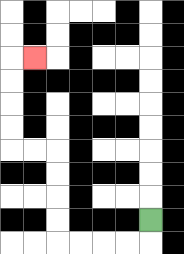{'start': '[6, 9]', 'end': '[1, 2]', 'path_directions': 'D,L,L,L,L,U,U,U,U,L,L,U,U,U,U,R', 'path_coordinates': '[[6, 9], [6, 10], [5, 10], [4, 10], [3, 10], [2, 10], [2, 9], [2, 8], [2, 7], [2, 6], [1, 6], [0, 6], [0, 5], [0, 4], [0, 3], [0, 2], [1, 2]]'}